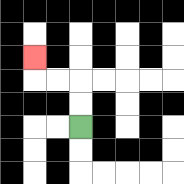{'start': '[3, 5]', 'end': '[1, 2]', 'path_directions': 'U,U,L,L,U', 'path_coordinates': '[[3, 5], [3, 4], [3, 3], [2, 3], [1, 3], [1, 2]]'}